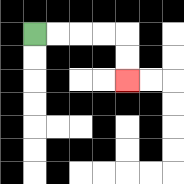{'start': '[1, 1]', 'end': '[5, 3]', 'path_directions': 'R,R,R,R,D,D', 'path_coordinates': '[[1, 1], [2, 1], [3, 1], [4, 1], [5, 1], [5, 2], [5, 3]]'}